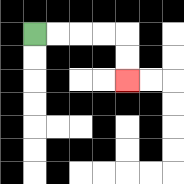{'start': '[1, 1]', 'end': '[5, 3]', 'path_directions': 'R,R,R,R,D,D', 'path_coordinates': '[[1, 1], [2, 1], [3, 1], [4, 1], [5, 1], [5, 2], [5, 3]]'}